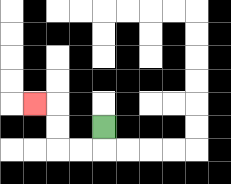{'start': '[4, 5]', 'end': '[1, 4]', 'path_directions': 'D,L,L,U,U,L', 'path_coordinates': '[[4, 5], [4, 6], [3, 6], [2, 6], [2, 5], [2, 4], [1, 4]]'}